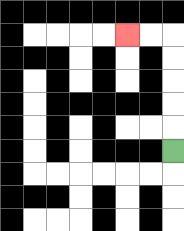{'start': '[7, 6]', 'end': '[5, 1]', 'path_directions': 'U,U,U,U,U,L,L', 'path_coordinates': '[[7, 6], [7, 5], [7, 4], [7, 3], [7, 2], [7, 1], [6, 1], [5, 1]]'}